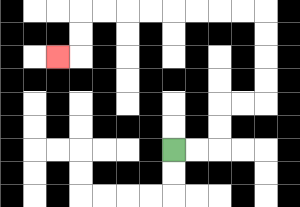{'start': '[7, 6]', 'end': '[2, 2]', 'path_directions': 'R,R,U,U,R,R,U,U,U,U,L,L,L,L,L,L,L,L,D,D,L', 'path_coordinates': '[[7, 6], [8, 6], [9, 6], [9, 5], [9, 4], [10, 4], [11, 4], [11, 3], [11, 2], [11, 1], [11, 0], [10, 0], [9, 0], [8, 0], [7, 0], [6, 0], [5, 0], [4, 0], [3, 0], [3, 1], [3, 2], [2, 2]]'}